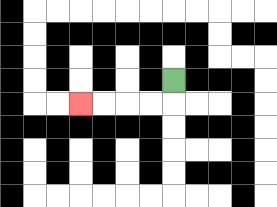{'start': '[7, 3]', 'end': '[3, 4]', 'path_directions': 'D,L,L,L,L', 'path_coordinates': '[[7, 3], [7, 4], [6, 4], [5, 4], [4, 4], [3, 4]]'}